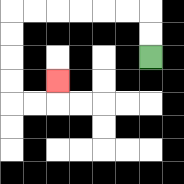{'start': '[6, 2]', 'end': '[2, 3]', 'path_directions': 'U,U,L,L,L,L,L,L,D,D,D,D,R,R,U', 'path_coordinates': '[[6, 2], [6, 1], [6, 0], [5, 0], [4, 0], [3, 0], [2, 0], [1, 0], [0, 0], [0, 1], [0, 2], [0, 3], [0, 4], [1, 4], [2, 4], [2, 3]]'}